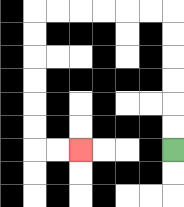{'start': '[7, 6]', 'end': '[3, 6]', 'path_directions': 'U,U,U,U,U,U,L,L,L,L,L,L,D,D,D,D,D,D,R,R', 'path_coordinates': '[[7, 6], [7, 5], [7, 4], [7, 3], [7, 2], [7, 1], [7, 0], [6, 0], [5, 0], [4, 0], [3, 0], [2, 0], [1, 0], [1, 1], [1, 2], [1, 3], [1, 4], [1, 5], [1, 6], [2, 6], [3, 6]]'}